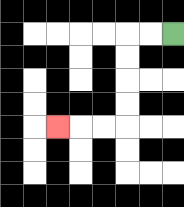{'start': '[7, 1]', 'end': '[2, 5]', 'path_directions': 'L,L,D,D,D,D,L,L,L', 'path_coordinates': '[[7, 1], [6, 1], [5, 1], [5, 2], [5, 3], [5, 4], [5, 5], [4, 5], [3, 5], [2, 5]]'}